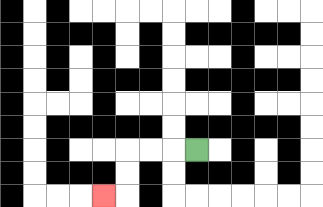{'start': '[8, 6]', 'end': '[4, 8]', 'path_directions': 'L,L,L,D,D,L', 'path_coordinates': '[[8, 6], [7, 6], [6, 6], [5, 6], [5, 7], [5, 8], [4, 8]]'}